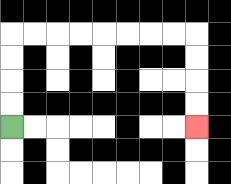{'start': '[0, 5]', 'end': '[8, 5]', 'path_directions': 'U,U,U,U,R,R,R,R,R,R,R,R,D,D,D,D', 'path_coordinates': '[[0, 5], [0, 4], [0, 3], [0, 2], [0, 1], [1, 1], [2, 1], [3, 1], [4, 1], [5, 1], [6, 1], [7, 1], [8, 1], [8, 2], [8, 3], [8, 4], [8, 5]]'}